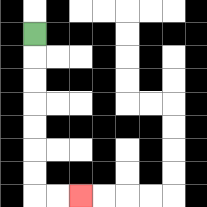{'start': '[1, 1]', 'end': '[3, 8]', 'path_directions': 'D,D,D,D,D,D,D,R,R', 'path_coordinates': '[[1, 1], [1, 2], [1, 3], [1, 4], [1, 5], [1, 6], [1, 7], [1, 8], [2, 8], [3, 8]]'}